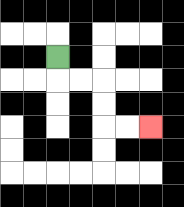{'start': '[2, 2]', 'end': '[6, 5]', 'path_directions': 'D,R,R,D,D,R,R', 'path_coordinates': '[[2, 2], [2, 3], [3, 3], [4, 3], [4, 4], [4, 5], [5, 5], [6, 5]]'}